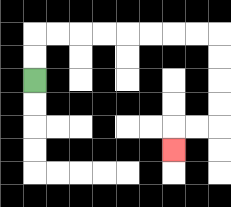{'start': '[1, 3]', 'end': '[7, 6]', 'path_directions': 'U,U,R,R,R,R,R,R,R,R,D,D,D,D,L,L,D', 'path_coordinates': '[[1, 3], [1, 2], [1, 1], [2, 1], [3, 1], [4, 1], [5, 1], [6, 1], [7, 1], [8, 1], [9, 1], [9, 2], [9, 3], [9, 4], [9, 5], [8, 5], [7, 5], [7, 6]]'}